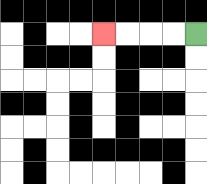{'start': '[8, 1]', 'end': '[4, 1]', 'path_directions': 'L,L,L,L', 'path_coordinates': '[[8, 1], [7, 1], [6, 1], [5, 1], [4, 1]]'}